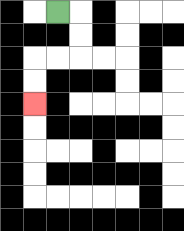{'start': '[2, 0]', 'end': '[1, 4]', 'path_directions': 'R,D,D,L,L,D,D', 'path_coordinates': '[[2, 0], [3, 0], [3, 1], [3, 2], [2, 2], [1, 2], [1, 3], [1, 4]]'}